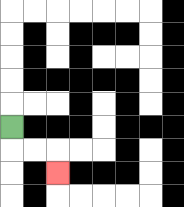{'start': '[0, 5]', 'end': '[2, 7]', 'path_directions': 'D,R,R,D', 'path_coordinates': '[[0, 5], [0, 6], [1, 6], [2, 6], [2, 7]]'}